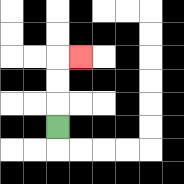{'start': '[2, 5]', 'end': '[3, 2]', 'path_directions': 'U,U,U,R', 'path_coordinates': '[[2, 5], [2, 4], [2, 3], [2, 2], [3, 2]]'}